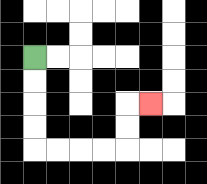{'start': '[1, 2]', 'end': '[6, 4]', 'path_directions': 'D,D,D,D,R,R,R,R,U,U,R', 'path_coordinates': '[[1, 2], [1, 3], [1, 4], [1, 5], [1, 6], [2, 6], [3, 6], [4, 6], [5, 6], [5, 5], [5, 4], [6, 4]]'}